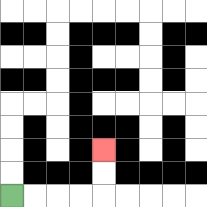{'start': '[0, 8]', 'end': '[4, 6]', 'path_directions': 'R,R,R,R,U,U', 'path_coordinates': '[[0, 8], [1, 8], [2, 8], [3, 8], [4, 8], [4, 7], [4, 6]]'}